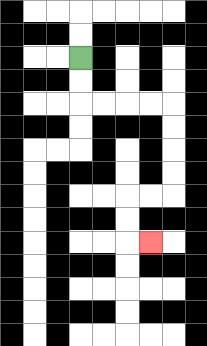{'start': '[3, 2]', 'end': '[6, 10]', 'path_directions': 'D,D,R,R,R,R,D,D,D,D,L,L,D,D,R', 'path_coordinates': '[[3, 2], [3, 3], [3, 4], [4, 4], [5, 4], [6, 4], [7, 4], [7, 5], [7, 6], [7, 7], [7, 8], [6, 8], [5, 8], [5, 9], [5, 10], [6, 10]]'}